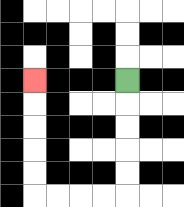{'start': '[5, 3]', 'end': '[1, 3]', 'path_directions': 'D,D,D,D,D,L,L,L,L,U,U,U,U,U', 'path_coordinates': '[[5, 3], [5, 4], [5, 5], [5, 6], [5, 7], [5, 8], [4, 8], [3, 8], [2, 8], [1, 8], [1, 7], [1, 6], [1, 5], [1, 4], [1, 3]]'}